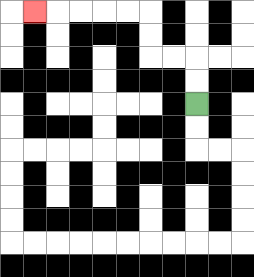{'start': '[8, 4]', 'end': '[1, 0]', 'path_directions': 'U,U,L,L,U,U,L,L,L,L,L', 'path_coordinates': '[[8, 4], [8, 3], [8, 2], [7, 2], [6, 2], [6, 1], [6, 0], [5, 0], [4, 0], [3, 0], [2, 0], [1, 0]]'}